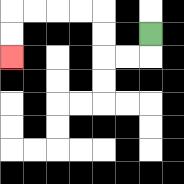{'start': '[6, 1]', 'end': '[0, 2]', 'path_directions': 'D,L,L,U,U,L,L,L,L,D,D', 'path_coordinates': '[[6, 1], [6, 2], [5, 2], [4, 2], [4, 1], [4, 0], [3, 0], [2, 0], [1, 0], [0, 0], [0, 1], [0, 2]]'}